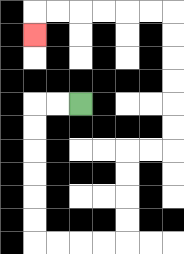{'start': '[3, 4]', 'end': '[1, 1]', 'path_directions': 'L,L,D,D,D,D,D,D,R,R,R,R,U,U,U,U,R,R,U,U,U,U,U,U,L,L,L,L,L,L,D', 'path_coordinates': '[[3, 4], [2, 4], [1, 4], [1, 5], [1, 6], [1, 7], [1, 8], [1, 9], [1, 10], [2, 10], [3, 10], [4, 10], [5, 10], [5, 9], [5, 8], [5, 7], [5, 6], [6, 6], [7, 6], [7, 5], [7, 4], [7, 3], [7, 2], [7, 1], [7, 0], [6, 0], [5, 0], [4, 0], [3, 0], [2, 0], [1, 0], [1, 1]]'}